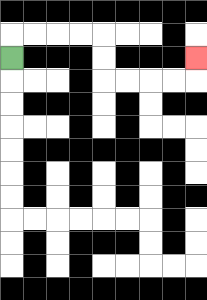{'start': '[0, 2]', 'end': '[8, 2]', 'path_directions': 'U,R,R,R,R,D,D,R,R,R,R,U', 'path_coordinates': '[[0, 2], [0, 1], [1, 1], [2, 1], [3, 1], [4, 1], [4, 2], [4, 3], [5, 3], [6, 3], [7, 3], [8, 3], [8, 2]]'}